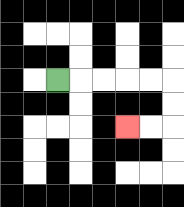{'start': '[2, 3]', 'end': '[5, 5]', 'path_directions': 'R,R,R,R,R,D,D,L,L', 'path_coordinates': '[[2, 3], [3, 3], [4, 3], [5, 3], [6, 3], [7, 3], [7, 4], [7, 5], [6, 5], [5, 5]]'}